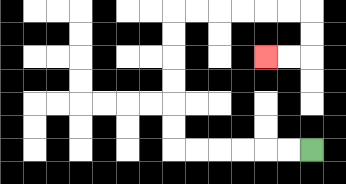{'start': '[13, 6]', 'end': '[11, 2]', 'path_directions': 'L,L,L,L,L,L,U,U,U,U,U,U,R,R,R,R,R,R,D,D,L,L', 'path_coordinates': '[[13, 6], [12, 6], [11, 6], [10, 6], [9, 6], [8, 6], [7, 6], [7, 5], [7, 4], [7, 3], [7, 2], [7, 1], [7, 0], [8, 0], [9, 0], [10, 0], [11, 0], [12, 0], [13, 0], [13, 1], [13, 2], [12, 2], [11, 2]]'}